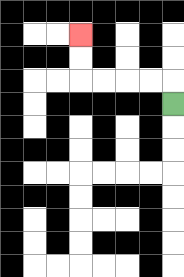{'start': '[7, 4]', 'end': '[3, 1]', 'path_directions': 'U,L,L,L,L,U,U', 'path_coordinates': '[[7, 4], [7, 3], [6, 3], [5, 3], [4, 3], [3, 3], [3, 2], [3, 1]]'}